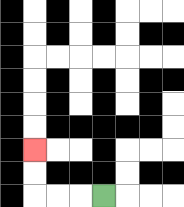{'start': '[4, 8]', 'end': '[1, 6]', 'path_directions': 'L,L,L,U,U', 'path_coordinates': '[[4, 8], [3, 8], [2, 8], [1, 8], [1, 7], [1, 6]]'}